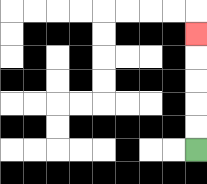{'start': '[8, 6]', 'end': '[8, 1]', 'path_directions': 'U,U,U,U,U', 'path_coordinates': '[[8, 6], [8, 5], [8, 4], [8, 3], [8, 2], [8, 1]]'}